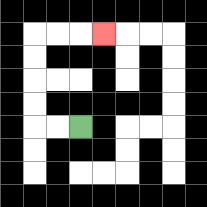{'start': '[3, 5]', 'end': '[4, 1]', 'path_directions': 'L,L,U,U,U,U,R,R,R', 'path_coordinates': '[[3, 5], [2, 5], [1, 5], [1, 4], [1, 3], [1, 2], [1, 1], [2, 1], [3, 1], [4, 1]]'}